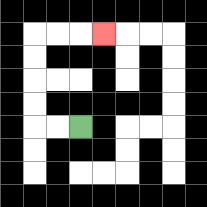{'start': '[3, 5]', 'end': '[4, 1]', 'path_directions': 'L,L,U,U,U,U,R,R,R', 'path_coordinates': '[[3, 5], [2, 5], [1, 5], [1, 4], [1, 3], [1, 2], [1, 1], [2, 1], [3, 1], [4, 1]]'}